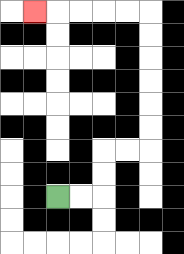{'start': '[2, 8]', 'end': '[1, 0]', 'path_directions': 'R,R,U,U,R,R,U,U,U,U,U,U,L,L,L,L,L', 'path_coordinates': '[[2, 8], [3, 8], [4, 8], [4, 7], [4, 6], [5, 6], [6, 6], [6, 5], [6, 4], [6, 3], [6, 2], [6, 1], [6, 0], [5, 0], [4, 0], [3, 0], [2, 0], [1, 0]]'}